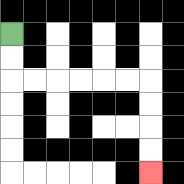{'start': '[0, 1]', 'end': '[6, 7]', 'path_directions': 'D,D,R,R,R,R,R,R,D,D,D,D', 'path_coordinates': '[[0, 1], [0, 2], [0, 3], [1, 3], [2, 3], [3, 3], [4, 3], [5, 3], [6, 3], [6, 4], [6, 5], [6, 6], [6, 7]]'}